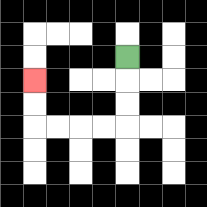{'start': '[5, 2]', 'end': '[1, 3]', 'path_directions': 'D,D,D,L,L,L,L,U,U', 'path_coordinates': '[[5, 2], [5, 3], [5, 4], [5, 5], [4, 5], [3, 5], [2, 5], [1, 5], [1, 4], [1, 3]]'}